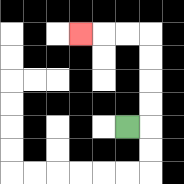{'start': '[5, 5]', 'end': '[3, 1]', 'path_directions': 'R,U,U,U,U,L,L,L', 'path_coordinates': '[[5, 5], [6, 5], [6, 4], [6, 3], [6, 2], [6, 1], [5, 1], [4, 1], [3, 1]]'}